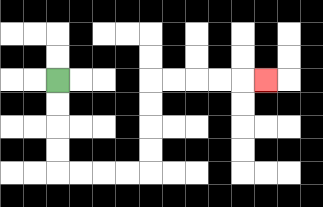{'start': '[2, 3]', 'end': '[11, 3]', 'path_directions': 'D,D,D,D,R,R,R,R,U,U,U,U,R,R,R,R,R', 'path_coordinates': '[[2, 3], [2, 4], [2, 5], [2, 6], [2, 7], [3, 7], [4, 7], [5, 7], [6, 7], [6, 6], [6, 5], [6, 4], [6, 3], [7, 3], [8, 3], [9, 3], [10, 3], [11, 3]]'}